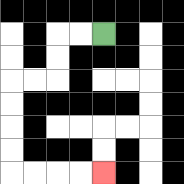{'start': '[4, 1]', 'end': '[4, 7]', 'path_directions': 'L,L,D,D,L,L,D,D,D,D,R,R,R,R', 'path_coordinates': '[[4, 1], [3, 1], [2, 1], [2, 2], [2, 3], [1, 3], [0, 3], [0, 4], [0, 5], [0, 6], [0, 7], [1, 7], [2, 7], [3, 7], [4, 7]]'}